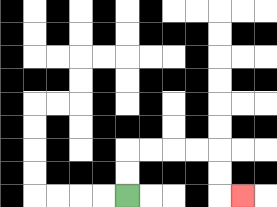{'start': '[5, 8]', 'end': '[10, 8]', 'path_directions': 'U,U,R,R,R,R,D,D,R', 'path_coordinates': '[[5, 8], [5, 7], [5, 6], [6, 6], [7, 6], [8, 6], [9, 6], [9, 7], [9, 8], [10, 8]]'}